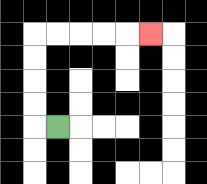{'start': '[2, 5]', 'end': '[6, 1]', 'path_directions': 'L,U,U,U,U,R,R,R,R,R', 'path_coordinates': '[[2, 5], [1, 5], [1, 4], [1, 3], [1, 2], [1, 1], [2, 1], [3, 1], [4, 1], [5, 1], [6, 1]]'}